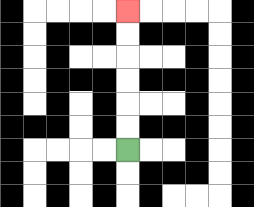{'start': '[5, 6]', 'end': '[5, 0]', 'path_directions': 'U,U,U,U,U,U', 'path_coordinates': '[[5, 6], [5, 5], [5, 4], [5, 3], [5, 2], [5, 1], [5, 0]]'}